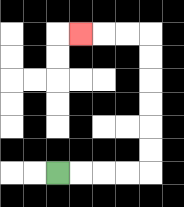{'start': '[2, 7]', 'end': '[3, 1]', 'path_directions': 'R,R,R,R,U,U,U,U,U,U,L,L,L', 'path_coordinates': '[[2, 7], [3, 7], [4, 7], [5, 7], [6, 7], [6, 6], [6, 5], [6, 4], [6, 3], [6, 2], [6, 1], [5, 1], [4, 1], [3, 1]]'}